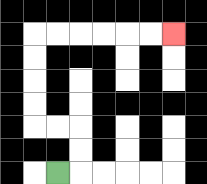{'start': '[2, 7]', 'end': '[7, 1]', 'path_directions': 'R,U,U,L,L,U,U,U,U,R,R,R,R,R,R', 'path_coordinates': '[[2, 7], [3, 7], [3, 6], [3, 5], [2, 5], [1, 5], [1, 4], [1, 3], [1, 2], [1, 1], [2, 1], [3, 1], [4, 1], [5, 1], [6, 1], [7, 1]]'}